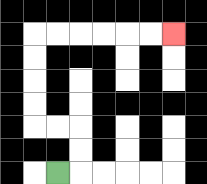{'start': '[2, 7]', 'end': '[7, 1]', 'path_directions': 'R,U,U,L,L,U,U,U,U,R,R,R,R,R,R', 'path_coordinates': '[[2, 7], [3, 7], [3, 6], [3, 5], [2, 5], [1, 5], [1, 4], [1, 3], [1, 2], [1, 1], [2, 1], [3, 1], [4, 1], [5, 1], [6, 1], [7, 1]]'}